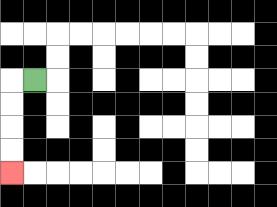{'start': '[1, 3]', 'end': '[0, 7]', 'path_directions': 'L,D,D,D,D', 'path_coordinates': '[[1, 3], [0, 3], [0, 4], [0, 5], [0, 6], [0, 7]]'}